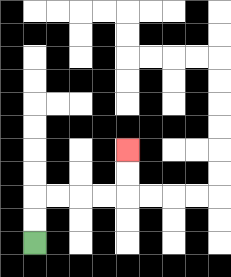{'start': '[1, 10]', 'end': '[5, 6]', 'path_directions': 'U,U,R,R,R,R,U,U', 'path_coordinates': '[[1, 10], [1, 9], [1, 8], [2, 8], [3, 8], [4, 8], [5, 8], [5, 7], [5, 6]]'}